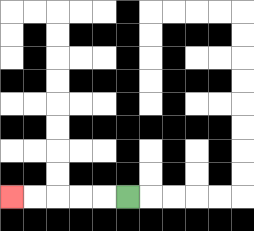{'start': '[5, 8]', 'end': '[0, 8]', 'path_directions': 'L,L,L,L,L', 'path_coordinates': '[[5, 8], [4, 8], [3, 8], [2, 8], [1, 8], [0, 8]]'}